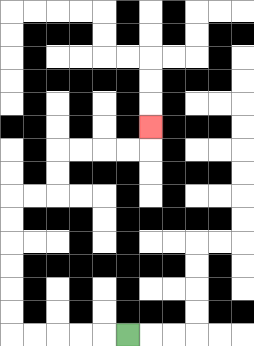{'start': '[5, 14]', 'end': '[6, 5]', 'path_directions': 'L,L,L,L,L,U,U,U,U,U,U,R,R,U,U,R,R,R,R,U', 'path_coordinates': '[[5, 14], [4, 14], [3, 14], [2, 14], [1, 14], [0, 14], [0, 13], [0, 12], [0, 11], [0, 10], [0, 9], [0, 8], [1, 8], [2, 8], [2, 7], [2, 6], [3, 6], [4, 6], [5, 6], [6, 6], [6, 5]]'}